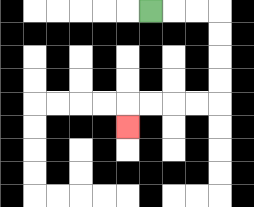{'start': '[6, 0]', 'end': '[5, 5]', 'path_directions': 'R,R,R,D,D,D,D,L,L,L,L,D', 'path_coordinates': '[[6, 0], [7, 0], [8, 0], [9, 0], [9, 1], [9, 2], [9, 3], [9, 4], [8, 4], [7, 4], [6, 4], [5, 4], [5, 5]]'}